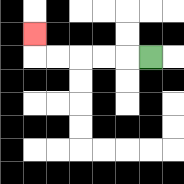{'start': '[6, 2]', 'end': '[1, 1]', 'path_directions': 'L,L,L,L,L,U', 'path_coordinates': '[[6, 2], [5, 2], [4, 2], [3, 2], [2, 2], [1, 2], [1, 1]]'}